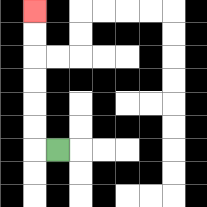{'start': '[2, 6]', 'end': '[1, 0]', 'path_directions': 'L,U,U,U,U,U,U', 'path_coordinates': '[[2, 6], [1, 6], [1, 5], [1, 4], [1, 3], [1, 2], [1, 1], [1, 0]]'}